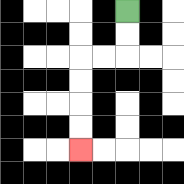{'start': '[5, 0]', 'end': '[3, 6]', 'path_directions': 'D,D,L,L,D,D,D,D', 'path_coordinates': '[[5, 0], [5, 1], [5, 2], [4, 2], [3, 2], [3, 3], [3, 4], [3, 5], [3, 6]]'}